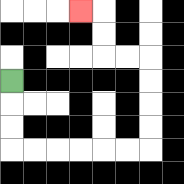{'start': '[0, 3]', 'end': '[3, 0]', 'path_directions': 'D,D,D,R,R,R,R,R,R,U,U,U,U,L,L,U,U,L', 'path_coordinates': '[[0, 3], [0, 4], [0, 5], [0, 6], [1, 6], [2, 6], [3, 6], [4, 6], [5, 6], [6, 6], [6, 5], [6, 4], [6, 3], [6, 2], [5, 2], [4, 2], [4, 1], [4, 0], [3, 0]]'}